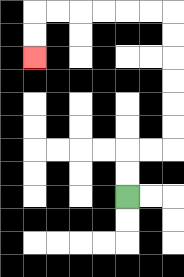{'start': '[5, 8]', 'end': '[1, 2]', 'path_directions': 'U,U,R,R,U,U,U,U,U,U,L,L,L,L,L,L,D,D', 'path_coordinates': '[[5, 8], [5, 7], [5, 6], [6, 6], [7, 6], [7, 5], [7, 4], [7, 3], [7, 2], [7, 1], [7, 0], [6, 0], [5, 0], [4, 0], [3, 0], [2, 0], [1, 0], [1, 1], [1, 2]]'}